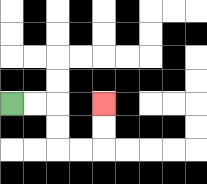{'start': '[0, 4]', 'end': '[4, 4]', 'path_directions': 'R,R,D,D,R,R,U,U', 'path_coordinates': '[[0, 4], [1, 4], [2, 4], [2, 5], [2, 6], [3, 6], [4, 6], [4, 5], [4, 4]]'}